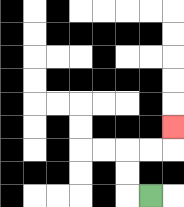{'start': '[6, 8]', 'end': '[7, 5]', 'path_directions': 'L,U,U,R,R,U', 'path_coordinates': '[[6, 8], [5, 8], [5, 7], [5, 6], [6, 6], [7, 6], [7, 5]]'}